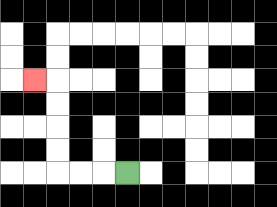{'start': '[5, 7]', 'end': '[1, 3]', 'path_directions': 'L,L,L,U,U,U,U,L', 'path_coordinates': '[[5, 7], [4, 7], [3, 7], [2, 7], [2, 6], [2, 5], [2, 4], [2, 3], [1, 3]]'}